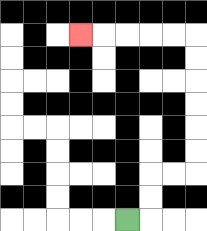{'start': '[5, 9]', 'end': '[3, 1]', 'path_directions': 'R,U,U,R,R,U,U,U,U,U,U,L,L,L,L,L', 'path_coordinates': '[[5, 9], [6, 9], [6, 8], [6, 7], [7, 7], [8, 7], [8, 6], [8, 5], [8, 4], [8, 3], [8, 2], [8, 1], [7, 1], [6, 1], [5, 1], [4, 1], [3, 1]]'}